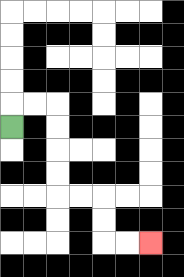{'start': '[0, 5]', 'end': '[6, 10]', 'path_directions': 'U,R,R,D,D,D,D,R,R,D,D,R,R', 'path_coordinates': '[[0, 5], [0, 4], [1, 4], [2, 4], [2, 5], [2, 6], [2, 7], [2, 8], [3, 8], [4, 8], [4, 9], [4, 10], [5, 10], [6, 10]]'}